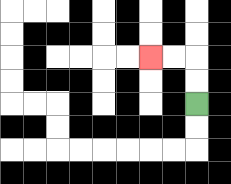{'start': '[8, 4]', 'end': '[6, 2]', 'path_directions': 'U,U,L,L', 'path_coordinates': '[[8, 4], [8, 3], [8, 2], [7, 2], [6, 2]]'}